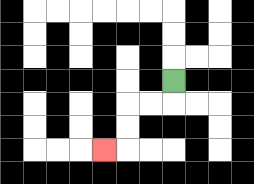{'start': '[7, 3]', 'end': '[4, 6]', 'path_directions': 'D,L,L,D,D,L', 'path_coordinates': '[[7, 3], [7, 4], [6, 4], [5, 4], [5, 5], [5, 6], [4, 6]]'}